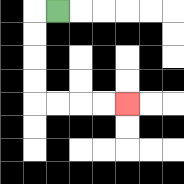{'start': '[2, 0]', 'end': '[5, 4]', 'path_directions': 'L,D,D,D,D,R,R,R,R', 'path_coordinates': '[[2, 0], [1, 0], [1, 1], [1, 2], [1, 3], [1, 4], [2, 4], [3, 4], [4, 4], [5, 4]]'}